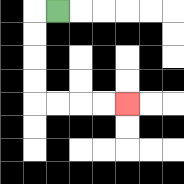{'start': '[2, 0]', 'end': '[5, 4]', 'path_directions': 'L,D,D,D,D,R,R,R,R', 'path_coordinates': '[[2, 0], [1, 0], [1, 1], [1, 2], [1, 3], [1, 4], [2, 4], [3, 4], [4, 4], [5, 4]]'}